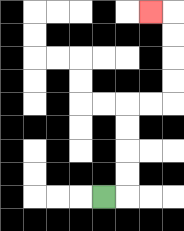{'start': '[4, 8]', 'end': '[6, 0]', 'path_directions': 'R,U,U,U,U,R,R,U,U,U,U,L', 'path_coordinates': '[[4, 8], [5, 8], [5, 7], [5, 6], [5, 5], [5, 4], [6, 4], [7, 4], [7, 3], [7, 2], [7, 1], [7, 0], [6, 0]]'}